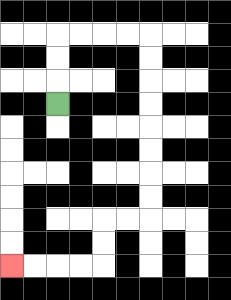{'start': '[2, 4]', 'end': '[0, 11]', 'path_directions': 'U,U,U,R,R,R,R,D,D,D,D,D,D,D,D,L,L,D,D,L,L,L,L', 'path_coordinates': '[[2, 4], [2, 3], [2, 2], [2, 1], [3, 1], [4, 1], [5, 1], [6, 1], [6, 2], [6, 3], [6, 4], [6, 5], [6, 6], [6, 7], [6, 8], [6, 9], [5, 9], [4, 9], [4, 10], [4, 11], [3, 11], [2, 11], [1, 11], [0, 11]]'}